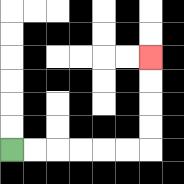{'start': '[0, 6]', 'end': '[6, 2]', 'path_directions': 'R,R,R,R,R,R,U,U,U,U', 'path_coordinates': '[[0, 6], [1, 6], [2, 6], [3, 6], [4, 6], [5, 6], [6, 6], [6, 5], [6, 4], [6, 3], [6, 2]]'}